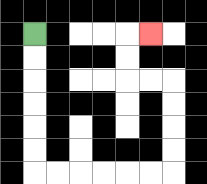{'start': '[1, 1]', 'end': '[6, 1]', 'path_directions': 'D,D,D,D,D,D,R,R,R,R,R,R,U,U,U,U,L,L,U,U,R', 'path_coordinates': '[[1, 1], [1, 2], [1, 3], [1, 4], [1, 5], [1, 6], [1, 7], [2, 7], [3, 7], [4, 7], [5, 7], [6, 7], [7, 7], [7, 6], [7, 5], [7, 4], [7, 3], [6, 3], [5, 3], [5, 2], [5, 1], [6, 1]]'}